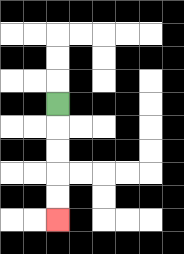{'start': '[2, 4]', 'end': '[2, 9]', 'path_directions': 'D,D,D,D,D', 'path_coordinates': '[[2, 4], [2, 5], [2, 6], [2, 7], [2, 8], [2, 9]]'}